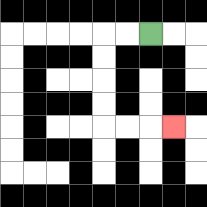{'start': '[6, 1]', 'end': '[7, 5]', 'path_directions': 'L,L,D,D,D,D,R,R,R', 'path_coordinates': '[[6, 1], [5, 1], [4, 1], [4, 2], [4, 3], [4, 4], [4, 5], [5, 5], [6, 5], [7, 5]]'}